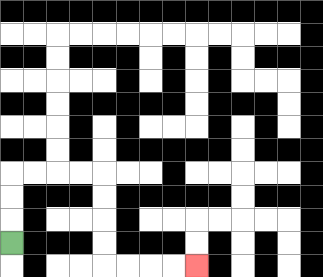{'start': '[0, 10]', 'end': '[8, 11]', 'path_directions': 'U,U,U,R,R,R,R,D,D,D,D,R,R,R,R', 'path_coordinates': '[[0, 10], [0, 9], [0, 8], [0, 7], [1, 7], [2, 7], [3, 7], [4, 7], [4, 8], [4, 9], [4, 10], [4, 11], [5, 11], [6, 11], [7, 11], [8, 11]]'}